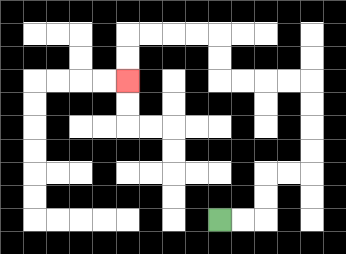{'start': '[9, 9]', 'end': '[5, 3]', 'path_directions': 'R,R,U,U,R,R,U,U,U,U,L,L,L,L,U,U,L,L,L,L,D,D', 'path_coordinates': '[[9, 9], [10, 9], [11, 9], [11, 8], [11, 7], [12, 7], [13, 7], [13, 6], [13, 5], [13, 4], [13, 3], [12, 3], [11, 3], [10, 3], [9, 3], [9, 2], [9, 1], [8, 1], [7, 1], [6, 1], [5, 1], [5, 2], [5, 3]]'}